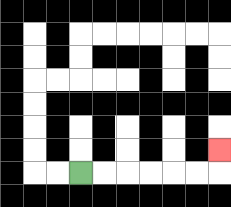{'start': '[3, 7]', 'end': '[9, 6]', 'path_directions': 'R,R,R,R,R,R,U', 'path_coordinates': '[[3, 7], [4, 7], [5, 7], [6, 7], [7, 7], [8, 7], [9, 7], [9, 6]]'}